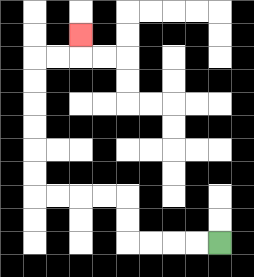{'start': '[9, 10]', 'end': '[3, 1]', 'path_directions': 'L,L,L,L,U,U,L,L,L,L,U,U,U,U,U,U,R,R,U', 'path_coordinates': '[[9, 10], [8, 10], [7, 10], [6, 10], [5, 10], [5, 9], [5, 8], [4, 8], [3, 8], [2, 8], [1, 8], [1, 7], [1, 6], [1, 5], [1, 4], [1, 3], [1, 2], [2, 2], [3, 2], [3, 1]]'}